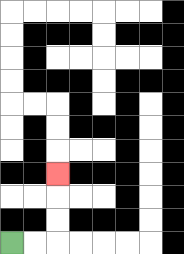{'start': '[0, 10]', 'end': '[2, 7]', 'path_directions': 'R,R,U,U,U', 'path_coordinates': '[[0, 10], [1, 10], [2, 10], [2, 9], [2, 8], [2, 7]]'}